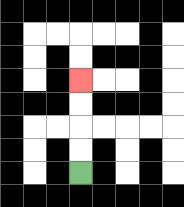{'start': '[3, 7]', 'end': '[3, 3]', 'path_directions': 'U,U,U,U', 'path_coordinates': '[[3, 7], [3, 6], [3, 5], [3, 4], [3, 3]]'}